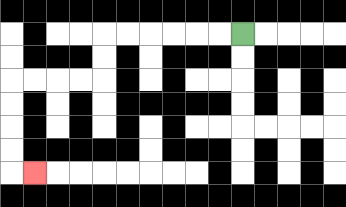{'start': '[10, 1]', 'end': '[1, 7]', 'path_directions': 'L,L,L,L,L,L,D,D,L,L,L,L,D,D,D,D,R', 'path_coordinates': '[[10, 1], [9, 1], [8, 1], [7, 1], [6, 1], [5, 1], [4, 1], [4, 2], [4, 3], [3, 3], [2, 3], [1, 3], [0, 3], [0, 4], [0, 5], [0, 6], [0, 7], [1, 7]]'}